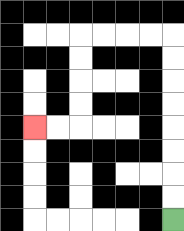{'start': '[7, 9]', 'end': '[1, 5]', 'path_directions': 'U,U,U,U,U,U,U,U,L,L,L,L,D,D,D,D,L,L', 'path_coordinates': '[[7, 9], [7, 8], [7, 7], [7, 6], [7, 5], [7, 4], [7, 3], [7, 2], [7, 1], [6, 1], [5, 1], [4, 1], [3, 1], [3, 2], [3, 3], [3, 4], [3, 5], [2, 5], [1, 5]]'}